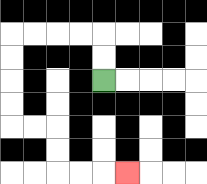{'start': '[4, 3]', 'end': '[5, 7]', 'path_directions': 'U,U,L,L,L,L,D,D,D,D,R,R,D,D,R,R,R', 'path_coordinates': '[[4, 3], [4, 2], [4, 1], [3, 1], [2, 1], [1, 1], [0, 1], [0, 2], [0, 3], [0, 4], [0, 5], [1, 5], [2, 5], [2, 6], [2, 7], [3, 7], [4, 7], [5, 7]]'}